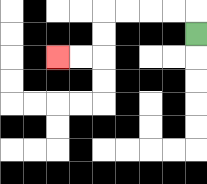{'start': '[8, 1]', 'end': '[2, 2]', 'path_directions': 'U,L,L,L,L,D,D,L,L', 'path_coordinates': '[[8, 1], [8, 0], [7, 0], [6, 0], [5, 0], [4, 0], [4, 1], [4, 2], [3, 2], [2, 2]]'}